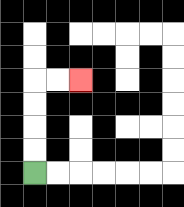{'start': '[1, 7]', 'end': '[3, 3]', 'path_directions': 'U,U,U,U,R,R', 'path_coordinates': '[[1, 7], [1, 6], [1, 5], [1, 4], [1, 3], [2, 3], [3, 3]]'}